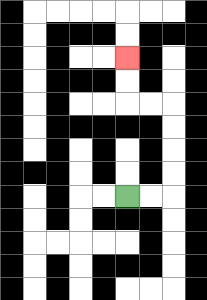{'start': '[5, 8]', 'end': '[5, 2]', 'path_directions': 'R,R,U,U,U,U,L,L,U,U', 'path_coordinates': '[[5, 8], [6, 8], [7, 8], [7, 7], [7, 6], [7, 5], [7, 4], [6, 4], [5, 4], [5, 3], [5, 2]]'}